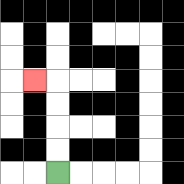{'start': '[2, 7]', 'end': '[1, 3]', 'path_directions': 'U,U,U,U,L', 'path_coordinates': '[[2, 7], [2, 6], [2, 5], [2, 4], [2, 3], [1, 3]]'}